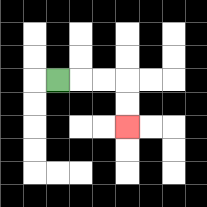{'start': '[2, 3]', 'end': '[5, 5]', 'path_directions': 'R,R,R,D,D', 'path_coordinates': '[[2, 3], [3, 3], [4, 3], [5, 3], [5, 4], [5, 5]]'}